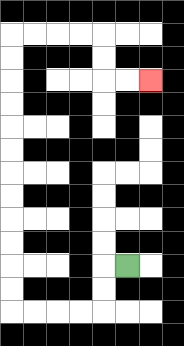{'start': '[5, 11]', 'end': '[6, 3]', 'path_directions': 'L,D,D,L,L,L,L,U,U,U,U,U,U,U,U,U,U,U,U,R,R,R,R,D,D,R,R', 'path_coordinates': '[[5, 11], [4, 11], [4, 12], [4, 13], [3, 13], [2, 13], [1, 13], [0, 13], [0, 12], [0, 11], [0, 10], [0, 9], [0, 8], [0, 7], [0, 6], [0, 5], [0, 4], [0, 3], [0, 2], [0, 1], [1, 1], [2, 1], [3, 1], [4, 1], [4, 2], [4, 3], [5, 3], [6, 3]]'}